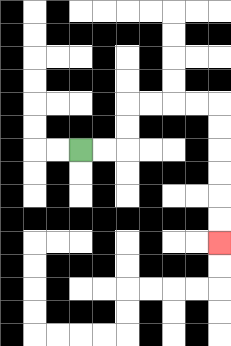{'start': '[3, 6]', 'end': '[9, 10]', 'path_directions': 'R,R,U,U,R,R,R,R,D,D,D,D,D,D', 'path_coordinates': '[[3, 6], [4, 6], [5, 6], [5, 5], [5, 4], [6, 4], [7, 4], [8, 4], [9, 4], [9, 5], [9, 6], [9, 7], [9, 8], [9, 9], [9, 10]]'}